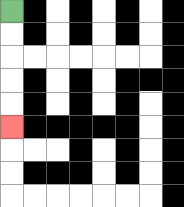{'start': '[0, 0]', 'end': '[0, 5]', 'path_directions': 'D,D,D,D,D', 'path_coordinates': '[[0, 0], [0, 1], [0, 2], [0, 3], [0, 4], [0, 5]]'}